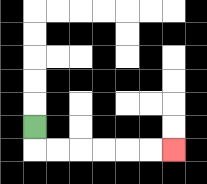{'start': '[1, 5]', 'end': '[7, 6]', 'path_directions': 'D,R,R,R,R,R,R', 'path_coordinates': '[[1, 5], [1, 6], [2, 6], [3, 6], [4, 6], [5, 6], [6, 6], [7, 6]]'}